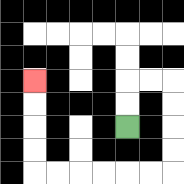{'start': '[5, 5]', 'end': '[1, 3]', 'path_directions': 'U,U,R,R,D,D,D,D,L,L,L,L,L,L,U,U,U,U', 'path_coordinates': '[[5, 5], [5, 4], [5, 3], [6, 3], [7, 3], [7, 4], [7, 5], [7, 6], [7, 7], [6, 7], [5, 7], [4, 7], [3, 7], [2, 7], [1, 7], [1, 6], [1, 5], [1, 4], [1, 3]]'}